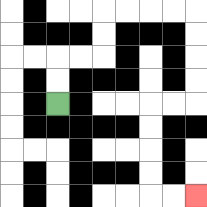{'start': '[2, 4]', 'end': '[8, 8]', 'path_directions': 'U,U,R,R,U,U,R,R,R,R,D,D,D,D,L,L,D,D,D,D,R,R', 'path_coordinates': '[[2, 4], [2, 3], [2, 2], [3, 2], [4, 2], [4, 1], [4, 0], [5, 0], [6, 0], [7, 0], [8, 0], [8, 1], [8, 2], [8, 3], [8, 4], [7, 4], [6, 4], [6, 5], [6, 6], [6, 7], [6, 8], [7, 8], [8, 8]]'}